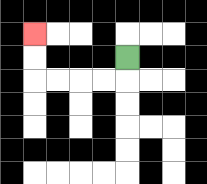{'start': '[5, 2]', 'end': '[1, 1]', 'path_directions': 'D,L,L,L,L,U,U', 'path_coordinates': '[[5, 2], [5, 3], [4, 3], [3, 3], [2, 3], [1, 3], [1, 2], [1, 1]]'}